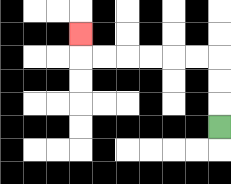{'start': '[9, 5]', 'end': '[3, 1]', 'path_directions': 'U,U,U,L,L,L,L,L,L,U', 'path_coordinates': '[[9, 5], [9, 4], [9, 3], [9, 2], [8, 2], [7, 2], [6, 2], [5, 2], [4, 2], [3, 2], [3, 1]]'}